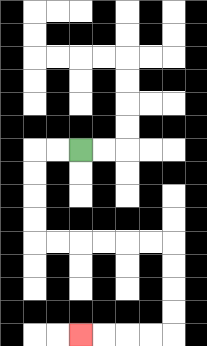{'start': '[3, 6]', 'end': '[3, 14]', 'path_directions': 'L,L,D,D,D,D,R,R,R,R,R,R,D,D,D,D,L,L,L,L', 'path_coordinates': '[[3, 6], [2, 6], [1, 6], [1, 7], [1, 8], [1, 9], [1, 10], [2, 10], [3, 10], [4, 10], [5, 10], [6, 10], [7, 10], [7, 11], [7, 12], [7, 13], [7, 14], [6, 14], [5, 14], [4, 14], [3, 14]]'}